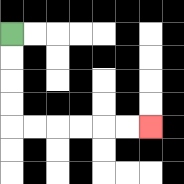{'start': '[0, 1]', 'end': '[6, 5]', 'path_directions': 'D,D,D,D,R,R,R,R,R,R', 'path_coordinates': '[[0, 1], [0, 2], [0, 3], [0, 4], [0, 5], [1, 5], [2, 5], [3, 5], [4, 5], [5, 5], [6, 5]]'}